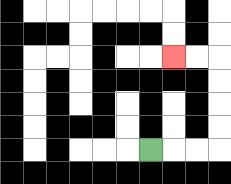{'start': '[6, 6]', 'end': '[7, 2]', 'path_directions': 'R,R,R,U,U,U,U,L,L', 'path_coordinates': '[[6, 6], [7, 6], [8, 6], [9, 6], [9, 5], [9, 4], [9, 3], [9, 2], [8, 2], [7, 2]]'}